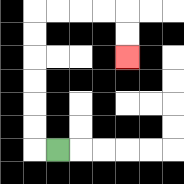{'start': '[2, 6]', 'end': '[5, 2]', 'path_directions': 'L,U,U,U,U,U,U,R,R,R,R,D,D', 'path_coordinates': '[[2, 6], [1, 6], [1, 5], [1, 4], [1, 3], [1, 2], [1, 1], [1, 0], [2, 0], [3, 0], [4, 0], [5, 0], [5, 1], [5, 2]]'}